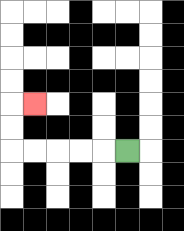{'start': '[5, 6]', 'end': '[1, 4]', 'path_directions': 'L,L,L,L,L,U,U,R', 'path_coordinates': '[[5, 6], [4, 6], [3, 6], [2, 6], [1, 6], [0, 6], [0, 5], [0, 4], [1, 4]]'}